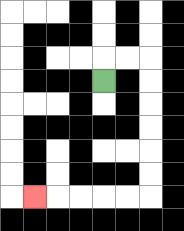{'start': '[4, 3]', 'end': '[1, 8]', 'path_directions': 'U,R,R,D,D,D,D,D,D,L,L,L,L,L', 'path_coordinates': '[[4, 3], [4, 2], [5, 2], [6, 2], [6, 3], [6, 4], [6, 5], [6, 6], [6, 7], [6, 8], [5, 8], [4, 8], [3, 8], [2, 8], [1, 8]]'}